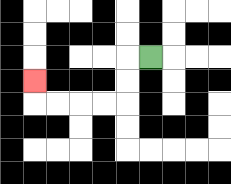{'start': '[6, 2]', 'end': '[1, 3]', 'path_directions': 'L,D,D,L,L,L,L,U', 'path_coordinates': '[[6, 2], [5, 2], [5, 3], [5, 4], [4, 4], [3, 4], [2, 4], [1, 4], [1, 3]]'}